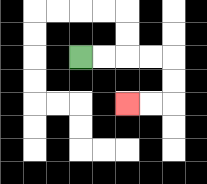{'start': '[3, 2]', 'end': '[5, 4]', 'path_directions': 'R,R,R,R,D,D,L,L', 'path_coordinates': '[[3, 2], [4, 2], [5, 2], [6, 2], [7, 2], [7, 3], [7, 4], [6, 4], [5, 4]]'}